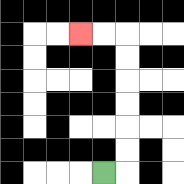{'start': '[4, 7]', 'end': '[3, 1]', 'path_directions': 'R,U,U,U,U,U,U,L,L', 'path_coordinates': '[[4, 7], [5, 7], [5, 6], [5, 5], [5, 4], [5, 3], [5, 2], [5, 1], [4, 1], [3, 1]]'}